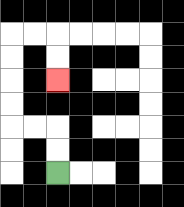{'start': '[2, 7]', 'end': '[2, 3]', 'path_directions': 'U,U,L,L,U,U,U,U,R,R,D,D', 'path_coordinates': '[[2, 7], [2, 6], [2, 5], [1, 5], [0, 5], [0, 4], [0, 3], [0, 2], [0, 1], [1, 1], [2, 1], [2, 2], [2, 3]]'}